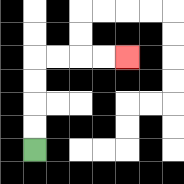{'start': '[1, 6]', 'end': '[5, 2]', 'path_directions': 'U,U,U,U,R,R,R,R', 'path_coordinates': '[[1, 6], [1, 5], [1, 4], [1, 3], [1, 2], [2, 2], [3, 2], [4, 2], [5, 2]]'}